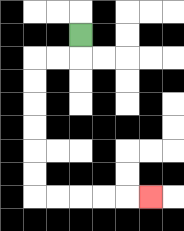{'start': '[3, 1]', 'end': '[6, 8]', 'path_directions': 'D,L,L,D,D,D,D,D,D,R,R,R,R,R', 'path_coordinates': '[[3, 1], [3, 2], [2, 2], [1, 2], [1, 3], [1, 4], [1, 5], [1, 6], [1, 7], [1, 8], [2, 8], [3, 8], [4, 8], [5, 8], [6, 8]]'}